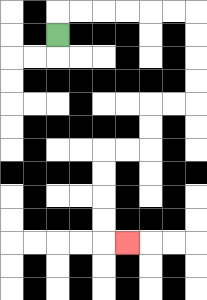{'start': '[2, 1]', 'end': '[5, 10]', 'path_directions': 'U,R,R,R,R,R,R,D,D,D,D,L,L,D,D,L,L,D,D,D,D,R', 'path_coordinates': '[[2, 1], [2, 0], [3, 0], [4, 0], [5, 0], [6, 0], [7, 0], [8, 0], [8, 1], [8, 2], [8, 3], [8, 4], [7, 4], [6, 4], [6, 5], [6, 6], [5, 6], [4, 6], [4, 7], [4, 8], [4, 9], [4, 10], [5, 10]]'}